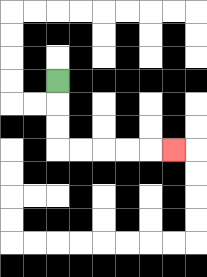{'start': '[2, 3]', 'end': '[7, 6]', 'path_directions': 'D,D,D,R,R,R,R,R', 'path_coordinates': '[[2, 3], [2, 4], [2, 5], [2, 6], [3, 6], [4, 6], [5, 6], [6, 6], [7, 6]]'}